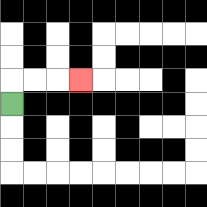{'start': '[0, 4]', 'end': '[3, 3]', 'path_directions': 'U,R,R,R', 'path_coordinates': '[[0, 4], [0, 3], [1, 3], [2, 3], [3, 3]]'}